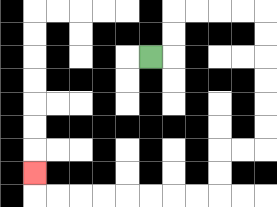{'start': '[6, 2]', 'end': '[1, 7]', 'path_directions': 'R,U,U,R,R,R,R,D,D,D,D,D,D,L,L,D,D,L,L,L,L,L,L,L,L,U', 'path_coordinates': '[[6, 2], [7, 2], [7, 1], [7, 0], [8, 0], [9, 0], [10, 0], [11, 0], [11, 1], [11, 2], [11, 3], [11, 4], [11, 5], [11, 6], [10, 6], [9, 6], [9, 7], [9, 8], [8, 8], [7, 8], [6, 8], [5, 8], [4, 8], [3, 8], [2, 8], [1, 8], [1, 7]]'}